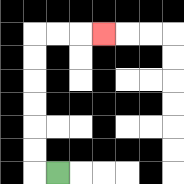{'start': '[2, 7]', 'end': '[4, 1]', 'path_directions': 'L,U,U,U,U,U,U,R,R,R', 'path_coordinates': '[[2, 7], [1, 7], [1, 6], [1, 5], [1, 4], [1, 3], [1, 2], [1, 1], [2, 1], [3, 1], [4, 1]]'}